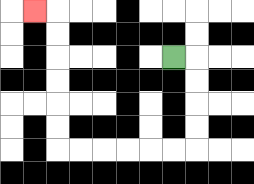{'start': '[7, 2]', 'end': '[1, 0]', 'path_directions': 'R,D,D,D,D,L,L,L,L,L,L,U,U,U,U,U,U,L', 'path_coordinates': '[[7, 2], [8, 2], [8, 3], [8, 4], [8, 5], [8, 6], [7, 6], [6, 6], [5, 6], [4, 6], [3, 6], [2, 6], [2, 5], [2, 4], [2, 3], [2, 2], [2, 1], [2, 0], [1, 0]]'}